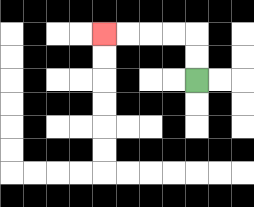{'start': '[8, 3]', 'end': '[4, 1]', 'path_directions': 'U,U,L,L,L,L', 'path_coordinates': '[[8, 3], [8, 2], [8, 1], [7, 1], [6, 1], [5, 1], [4, 1]]'}